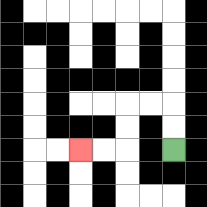{'start': '[7, 6]', 'end': '[3, 6]', 'path_directions': 'U,U,L,L,D,D,L,L', 'path_coordinates': '[[7, 6], [7, 5], [7, 4], [6, 4], [5, 4], [5, 5], [5, 6], [4, 6], [3, 6]]'}